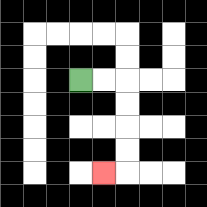{'start': '[3, 3]', 'end': '[4, 7]', 'path_directions': 'R,R,D,D,D,D,L', 'path_coordinates': '[[3, 3], [4, 3], [5, 3], [5, 4], [5, 5], [5, 6], [5, 7], [4, 7]]'}